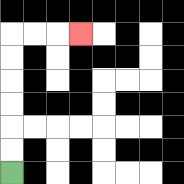{'start': '[0, 7]', 'end': '[3, 1]', 'path_directions': 'U,U,U,U,U,U,R,R,R', 'path_coordinates': '[[0, 7], [0, 6], [0, 5], [0, 4], [0, 3], [0, 2], [0, 1], [1, 1], [2, 1], [3, 1]]'}